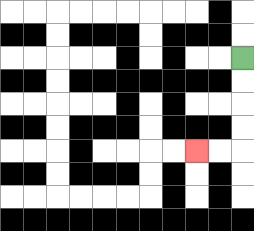{'start': '[10, 2]', 'end': '[8, 6]', 'path_directions': 'D,D,D,D,L,L', 'path_coordinates': '[[10, 2], [10, 3], [10, 4], [10, 5], [10, 6], [9, 6], [8, 6]]'}